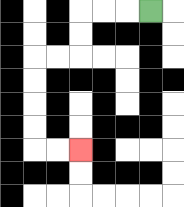{'start': '[6, 0]', 'end': '[3, 6]', 'path_directions': 'L,L,L,D,D,L,L,D,D,D,D,R,R', 'path_coordinates': '[[6, 0], [5, 0], [4, 0], [3, 0], [3, 1], [3, 2], [2, 2], [1, 2], [1, 3], [1, 4], [1, 5], [1, 6], [2, 6], [3, 6]]'}